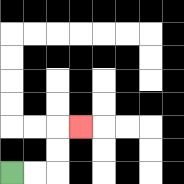{'start': '[0, 7]', 'end': '[3, 5]', 'path_directions': 'R,R,U,U,R', 'path_coordinates': '[[0, 7], [1, 7], [2, 7], [2, 6], [2, 5], [3, 5]]'}